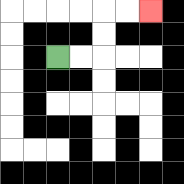{'start': '[2, 2]', 'end': '[6, 0]', 'path_directions': 'R,R,U,U,R,R', 'path_coordinates': '[[2, 2], [3, 2], [4, 2], [4, 1], [4, 0], [5, 0], [6, 0]]'}